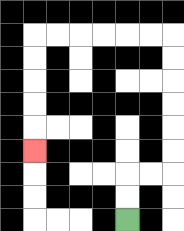{'start': '[5, 9]', 'end': '[1, 6]', 'path_directions': 'U,U,R,R,U,U,U,U,U,U,L,L,L,L,L,L,D,D,D,D,D', 'path_coordinates': '[[5, 9], [5, 8], [5, 7], [6, 7], [7, 7], [7, 6], [7, 5], [7, 4], [7, 3], [7, 2], [7, 1], [6, 1], [5, 1], [4, 1], [3, 1], [2, 1], [1, 1], [1, 2], [1, 3], [1, 4], [1, 5], [1, 6]]'}